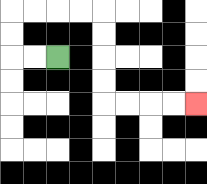{'start': '[2, 2]', 'end': '[8, 4]', 'path_directions': 'L,L,U,U,R,R,R,R,D,D,D,D,R,R,R,R', 'path_coordinates': '[[2, 2], [1, 2], [0, 2], [0, 1], [0, 0], [1, 0], [2, 0], [3, 0], [4, 0], [4, 1], [4, 2], [4, 3], [4, 4], [5, 4], [6, 4], [7, 4], [8, 4]]'}